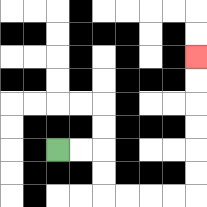{'start': '[2, 6]', 'end': '[8, 2]', 'path_directions': 'R,R,D,D,R,R,R,R,U,U,U,U,U,U', 'path_coordinates': '[[2, 6], [3, 6], [4, 6], [4, 7], [4, 8], [5, 8], [6, 8], [7, 8], [8, 8], [8, 7], [8, 6], [8, 5], [8, 4], [8, 3], [8, 2]]'}